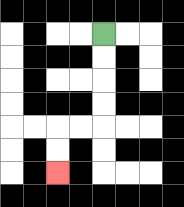{'start': '[4, 1]', 'end': '[2, 7]', 'path_directions': 'D,D,D,D,L,L,D,D', 'path_coordinates': '[[4, 1], [4, 2], [4, 3], [4, 4], [4, 5], [3, 5], [2, 5], [2, 6], [2, 7]]'}